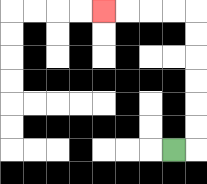{'start': '[7, 6]', 'end': '[4, 0]', 'path_directions': 'R,U,U,U,U,U,U,L,L,L,L', 'path_coordinates': '[[7, 6], [8, 6], [8, 5], [8, 4], [8, 3], [8, 2], [8, 1], [8, 0], [7, 0], [6, 0], [5, 0], [4, 0]]'}